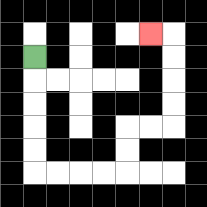{'start': '[1, 2]', 'end': '[6, 1]', 'path_directions': 'D,D,D,D,D,R,R,R,R,U,U,R,R,U,U,U,U,L', 'path_coordinates': '[[1, 2], [1, 3], [1, 4], [1, 5], [1, 6], [1, 7], [2, 7], [3, 7], [4, 7], [5, 7], [5, 6], [5, 5], [6, 5], [7, 5], [7, 4], [7, 3], [7, 2], [7, 1], [6, 1]]'}